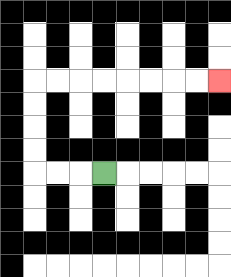{'start': '[4, 7]', 'end': '[9, 3]', 'path_directions': 'L,L,L,U,U,U,U,R,R,R,R,R,R,R,R', 'path_coordinates': '[[4, 7], [3, 7], [2, 7], [1, 7], [1, 6], [1, 5], [1, 4], [1, 3], [2, 3], [3, 3], [4, 3], [5, 3], [6, 3], [7, 3], [8, 3], [9, 3]]'}